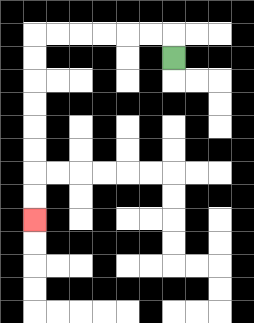{'start': '[7, 2]', 'end': '[1, 9]', 'path_directions': 'U,L,L,L,L,L,L,D,D,D,D,D,D,D,D', 'path_coordinates': '[[7, 2], [7, 1], [6, 1], [5, 1], [4, 1], [3, 1], [2, 1], [1, 1], [1, 2], [1, 3], [1, 4], [1, 5], [1, 6], [1, 7], [1, 8], [1, 9]]'}